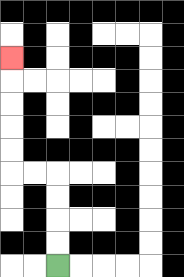{'start': '[2, 11]', 'end': '[0, 2]', 'path_directions': 'U,U,U,U,L,L,U,U,U,U,U', 'path_coordinates': '[[2, 11], [2, 10], [2, 9], [2, 8], [2, 7], [1, 7], [0, 7], [0, 6], [0, 5], [0, 4], [0, 3], [0, 2]]'}